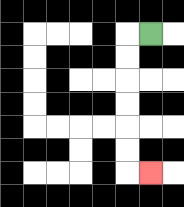{'start': '[6, 1]', 'end': '[6, 7]', 'path_directions': 'L,D,D,D,D,D,D,R', 'path_coordinates': '[[6, 1], [5, 1], [5, 2], [5, 3], [5, 4], [5, 5], [5, 6], [5, 7], [6, 7]]'}